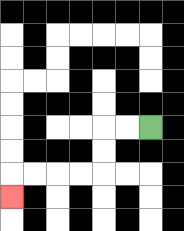{'start': '[6, 5]', 'end': '[0, 8]', 'path_directions': 'L,L,D,D,L,L,L,L,D', 'path_coordinates': '[[6, 5], [5, 5], [4, 5], [4, 6], [4, 7], [3, 7], [2, 7], [1, 7], [0, 7], [0, 8]]'}